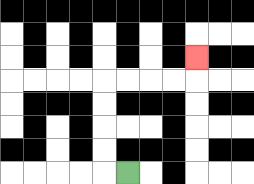{'start': '[5, 7]', 'end': '[8, 2]', 'path_directions': 'L,U,U,U,U,R,R,R,R,U', 'path_coordinates': '[[5, 7], [4, 7], [4, 6], [4, 5], [4, 4], [4, 3], [5, 3], [6, 3], [7, 3], [8, 3], [8, 2]]'}